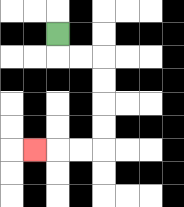{'start': '[2, 1]', 'end': '[1, 6]', 'path_directions': 'D,R,R,D,D,D,D,L,L,L', 'path_coordinates': '[[2, 1], [2, 2], [3, 2], [4, 2], [4, 3], [4, 4], [4, 5], [4, 6], [3, 6], [2, 6], [1, 6]]'}